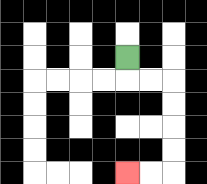{'start': '[5, 2]', 'end': '[5, 7]', 'path_directions': 'D,R,R,D,D,D,D,L,L', 'path_coordinates': '[[5, 2], [5, 3], [6, 3], [7, 3], [7, 4], [7, 5], [7, 6], [7, 7], [6, 7], [5, 7]]'}